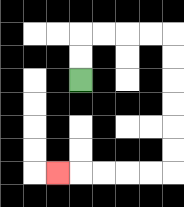{'start': '[3, 3]', 'end': '[2, 7]', 'path_directions': 'U,U,R,R,R,R,D,D,D,D,D,D,L,L,L,L,L', 'path_coordinates': '[[3, 3], [3, 2], [3, 1], [4, 1], [5, 1], [6, 1], [7, 1], [7, 2], [7, 3], [7, 4], [7, 5], [7, 6], [7, 7], [6, 7], [5, 7], [4, 7], [3, 7], [2, 7]]'}